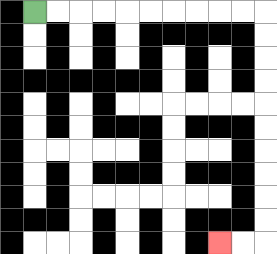{'start': '[1, 0]', 'end': '[9, 10]', 'path_directions': 'R,R,R,R,R,R,R,R,R,R,D,D,D,D,D,D,D,D,D,D,L,L', 'path_coordinates': '[[1, 0], [2, 0], [3, 0], [4, 0], [5, 0], [6, 0], [7, 0], [8, 0], [9, 0], [10, 0], [11, 0], [11, 1], [11, 2], [11, 3], [11, 4], [11, 5], [11, 6], [11, 7], [11, 8], [11, 9], [11, 10], [10, 10], [9, 10]]'}